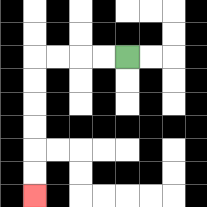{'start': '[5, 2]', 'end': '[1, 8]', 'path_directions': 'L,L,L,L,D,D,D,D,D,D', 'path_coordinates': '[[5, 2], [4, 2], [3, 2], [2, 2], [1, 2], [1, 3], [1, 4], [1, 5], [1, 6], [1, 7], [1, 8]]'}